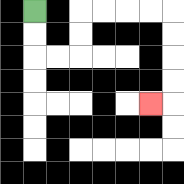{'start': '[1, 0]', 'end': '[6, 4]', 'path_directions': 'D,D,R,R,U,U,R,R,R,R,D,D,D,D,L', 'path_coordinates': '[[1, 0], [1, 1], [1, 2], [2, 2], [3, 2], [3, 1], [3, 0], [4, 0], [5, 0], [6, 0], [7, 0], [7, 1], [7, 2], [7, 3], [7, 4], [6, 4]]'}